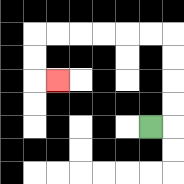{'start': '[6, 5]', 'end': '[2, 3]', 'path_directions': 'R,U,U,U,U,L,L,L,L,L,L,D,D,R', 'path_coordinates': '[[6, 5], [7, 5], [7, 4], [7, 3], [7, 2], [7, 1], [6, 1], [5, 1], [4, 1], [3, 1], [2, 1], [1, 1], [1, 2], [1, 3], [2, 3]]'}